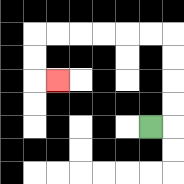{'start': '[6, 5]', 'end': '[2, 3]', 'path_directions': 'R,U,U,U,U,L,L,L,L,L,L,D,D,R', 'path_coordinates': '[[6, 5], [7, 5], [7, 4], [7, 3], [7, 2], [7, 1], [6, 1], [5, 1], [4, 1], [3, 1], [2, 1], [1, 1], [1, 2], [1, 3], [2, 3]]'}